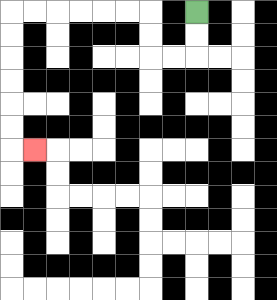{'start': '[8, 0]', 'end': '[1, 6]', 'path_directions': 'D,D,L,L,U,U,L,L,L,L,L,L,D,D,D,D,D,D,R', 'path_coordinates': '[[8, 0], [8, 1], [8, 2], [7, 2], [6, 2], [6, 1], [6, 0], [5, 0], [4, 0], [3, 0], [2, 0], [1, 0], [0, 0], [0, 1], [0, 2], [0, 3], [0, 4], [0, 5], [0, 6], [1, 6]]'}